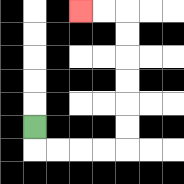{'start': '[1, 5]', 'end': '[3, 0]', 'path_directions': 'D,R,R,R,R,U,U,U,U,U,U,L,L', 'path_coordinates': '[[1, 5], [1, 6], [2, 6], [3, 6], [4, 6], [5, 6], [5, 5], [5, 4], [5, 3], [5, 2], [5, 1], [5, 0], [4, 0], [3, 0]]'}